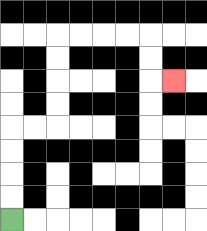{'start': '[0, 9]', 'end': '[7, 3]', 'path_directions': 'U,U,U,U,R,R,U,U,U,U,R,R,R,R,D,D,R', 'path_coordinates': '[[0, 9], [0, 8], [0, 7], [0, 6], [0, 5], [1, 5], [2, 5], [2, 4], [2, 3], [2, 2], [2, 1], [3, 1], [4, 1], [5, 1], [6, 1], [6, 2], [6, 3], [7, 3]]'}